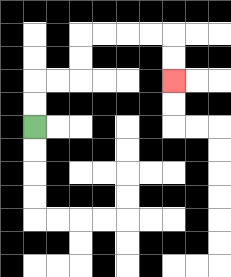{'start': '[1, 5]', 'end': '[7, 3]', 'path_directions': 'U,U,R,R,U,U,R,R,R,R,D,D', 'path_coordinates': '[[1, 5], [1, 4], [1, 3], [2, 3], [3, 3], [3, 2], [3, 1], [4, 1], [5, 1], [6, 1], [7, 1], [7, 2], [7, 3]]'}